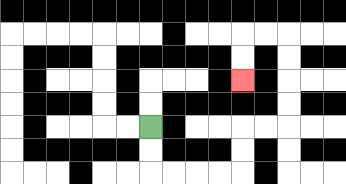{'start': '[6, 5]', 'end': '[10, 3]', 'path_directions': 'D,D,R,R,R,R,U,U,R,R,U,U,U,U,L,L,D,D', 'path_coordinates': '[[6, 5], [6, 6], [6, 7], [7, 7], [8, 7], [9, 7], [10, 7], [10, 6], [10, 5], [11, 5], [12, 5], [12, 4], [12, 3], [12, 2], [12, 1], [11, 1], [10, 1], [10, 2], [10, 3]]'}